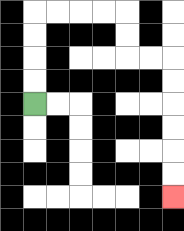{'start': '[1, 4]', 'end': '[7, 8]', 'path_directions': 'U,U,U,U,R,R,R,R,D,D,R,R,D,D,D,D,D,D', 'path_coordinates': '[[1, 4], [1, 3], [1, 2], [1, 1], [1, 0], [2, 0], [3, 0], [4, 0], [5, 0], [5, 1], [5, 2], [6, 2], [7, 2], [7, 3], [7, 4], [7, 5], [7, 6], [7, 7], [7, 8]]'}